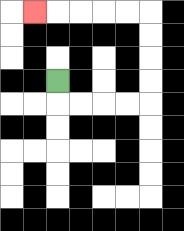{'start': '[2, 3]', 'end': '[1, 0]', 'path_directions': 'D,R,R,R,R,U,U,U,U,L,L,L,L,L', 'path_coordinates': '[[2, 3], [2, 4], [3, 4], [4, 4], [5, 4], [6, 4], [6, 3], [6, 2], [6, 1], [6, 0], [5, 0], [4, 0], [3, 0], [2, 0], [1, 0]]'}